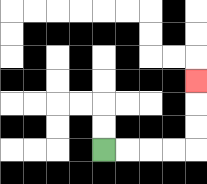{'start': '[4, 6]', 'end': '[8, 3]', 'path_directions': 'R,R,R,R,U,U,U', 'path_coordinates': '[[4, 6], [5, 6], [6, 6], [7, 6], [8, 6], [8, 5], [8, 4], [8, 3]]'}